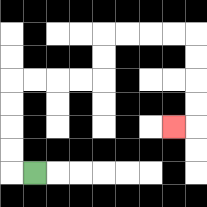{'start': '[1, 7]', 'end': '[7, 5]', 'path_directions': 'L,U,U,U,U,R,R,R,R,U,U,R,R,R,R,D,D,D,D,L', 'path_coordinates': '[[1, 7], [0, 7], [0, 6], [0, 5], [0, 4], [0, 3], [1, 3], [2, 3], [3, 3], [4, 3], [4, 2], [4, 1], [5, 1], [6, 1], [7, 1], [8, 1], [8, 2], [8, 3], [8, 4], [8, 5], [7, 5]]'}